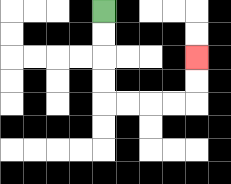{'start': '[4, 0]', 'end': '[8, 2]', 'path_directions': 'D,D,D,D,R,R,R,R,U,U', 'path_coordinates': '[[4, 0], [4, 1], [4, 2], [4, 3], [4, 4], [5, 4], [6, 4], [7, 4], [8, 4], [8, 3], [8, 2]]'}